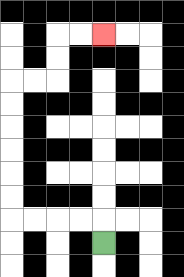{'start': '[4, 10]', 'end': '[4, 1]', 'path_directions': 'U,L,L,L,L,U,U,U,U,U,U,R,R,U,U,R,R', 'path_coordinates': '[[4, 10], [4, 9], [3, 9], [2, 9], [1, 9], [0, 9], [0, 8], [0, 7], [0, 6], [0, 5], [0, 4], [0, 3], [1, 3], [2, 3], [2, 2], [2, 1], [3, 1], [4, 1]]'}